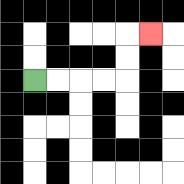{'start': '[1, 3]', 'end': '[6, 1]', 'path_directions': 'R,R,R,R,U,U,R', 'path_coordinates': '[[1, 3], [2, 3], [3, 3], [4, 3], [5, 3], [5, 2], [5, 1], [6, 1]]'}